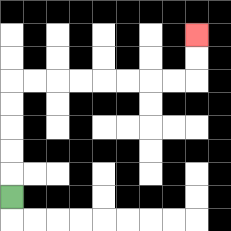{'start': '[0, 8]', 'end': '[8, 1]', 'path_directions': 'U,U,U,U,U,R,R,R,R,R,R,R,R,U,U', 'path_coordinates': '[[0, 8], [0, 7], [0, 6], [0, 5], [0, 4], [0, 3], [1, 3], [2, 3], [3, 3], [4, 3], [5, 3], [6, 3], [7, 3], [8, 3], [8, 2], [8, 1]]'}